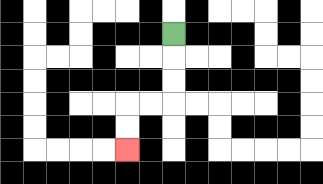{'start': '[7, 1]', 'end': '[5, 6]', 'path_directions': 'D,D,D,L,L,D,D', 'path_coordinates': '[[7, 1], [7, 2], [7, 3], [7, 4], [6, 4], [5, 4], [5, 5], [5, 6]]'}